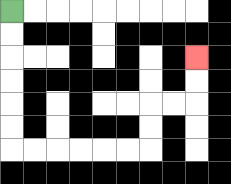{'start': '[0, 0]', 'end': '[8, 2]', 'path_directions': 'D,D,D,D,D,D,R,R,R,R,R,R,U,U,R,R,U,U', 'path_coordinates': '[[0, 0], [0, 1], [0, 2], [0, 3], [0, 4], [0, 5], [0, 6], [1, 6], [2, 6], [3, 6], [4, 6], [5, 6], [6, 6], [6, 5], [6, 4], [7, 4], [8, 4], [8, 3], [8, 2]]'}